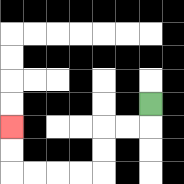{'start': '[6, 4]', 'end': '[0, 5]', 'path_directions': 'D,L,L,D,D,L,L,L,L,U,U', 'path_coordinates': '[[6, 4], [6, 5], [5, 5], [4, 5], [4, 6], [4, 7], [3, 7], [2, 7], [1, 7], [0, 7], [0, 6], [0, 5]]'}